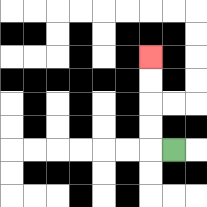{'start': '[7, 6]', 'end': '[6, 2]', 'path_directions': 'L,U,U,U,U', 'path_coordinates': '[[7, 6], [6, 6], [6, 5], [6, 4], [6, 3], [6, 2]]'}